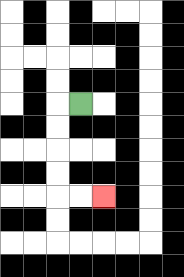{'start': '[3, 4]', 'end': '[4, 8]', 'path_directions': 'L,D,D,D,D,R,R', 'path_coordinates': '[[3, 4], [2, 4], [2, 5], [2, 6], [2, 7], [2, 8], [3, 8], [4, 8]]'}